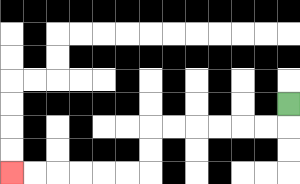{'start': '[12, 4]', 'end': '[0, 7]', 'path_directions': 'D,L,L,L,L,L,L,D,D,L,L,L,L,L,L', 'path_coordinates': '[[12, 4], [12, 5], [11, 5], [10, 5], [9, 5], [8, 5], [7, 5], [6, 5], [6, 6], [6, 7], [5, 7], [4, 7], [3, 7], [2, 7], [1, 7], [0, 7]]'}